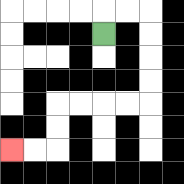{'start': '[4, 1]', 'end': '[0, 6]', 'path_directions': 'U,R,R,D,D,D,D,L,L,L,L,D,D,L,L', 'path_coordinates': '[[4, 1], [4, 0], [5, 0], [6, 0], [6, 1], [6, 2], [6, 3], [6, 4], [5, 4], [4, 4], [3, 4], [2, 4], [2, 5], [2, 6], [1, 6], [0, 6]]'}